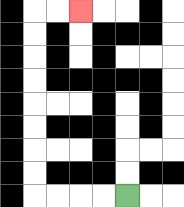{'start': '[5, 8]', 'end': '[3, 0]', 'path_directions': 'L,L,L,L,U,U,U,U,U,U,U,U,R,R', 'path_coordinates': '[[5, 8], [4, 8], [3, 8], [2, 8], [1, 8], [1, 7], [1, 6], [1, 5], [1, 4], [1, 3], [1, 2], [1, 1], [1, 0], [2, 0], [3, 0]]'}